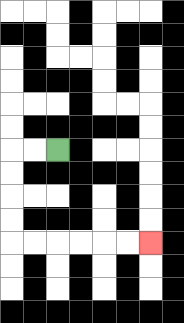{'start': '[2, 6]', 'end': '[6, 10]', 'path_directions': 'L,L,D,D,D,D,R,R,R,R,R,R', 'path_coordinates': '[[2, 6], [1, 6], [0, 6], [0, 7], [0, 8], [0, 9], [0, 10], [1, 10], [2, 10], [3, 10], [4, 10], [5, 10], [6, 10]]'}